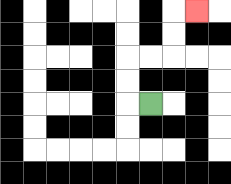{'start': '[6, 4]', 'end': '[8, 0]', 'path_directions': 'L,U,U,R,R,U,U,R', 'path_coordinates': '[[6, 4], [5, 4], [5, 3], [5, 2], [6, 2], [7, 2], [7, 1], [7, 0], [8, 0]]'}